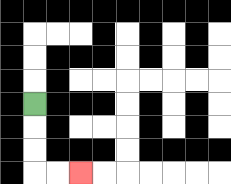{'start': '[1, 4]', 'end': '[3, 7]', 'path_directions': 'D,D,D,R,R', 'path_coordinates': '[[1, 4], [1, 5], [1, 6], [1, 7], [2, 7], [3, 7]]'}